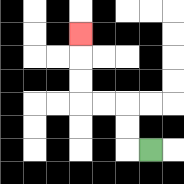{'start': '[6, 6]', 'end': '[3, 1]', 'path_directions': 'L,U,U,L,L,U,U,U', 'path_coordinates': '[[6, 6], [5, 6], [5, 5], [5, 4], [4, 4], [3, 4], [3, 3], [3, 2], [3, 1]]'}